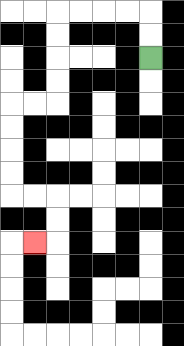{'start': '[6, 2]', 'end': '[1, 10]', 'path_directions': 'U,U,L,L,L,L,D,D,D,D,L,L,D,D,D,D,R,R,D,D,L', 'path_coordinates': '[[6, 2], [6, 1], [6, 0], [5, 0], [4, 0], [3, 0], [2, 0], [2, 1], [2, 2], [2, 3], [2, 4], [1, 4], [0, 4], [0, 5], [0, 6], [0, 7], [0, 8], [1, 8], [2, 8], [2, 9], [2, 10], [1, 10]]'}